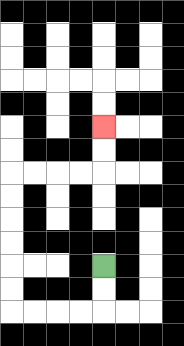{'start': '[4, 11]', 'end': '[4, 5]', 'path_directions': 'D,D,L,L,L,L,U,U,U,U,U,U,R,R,R,R,U,U', 'path_coordinates': '[[4, 11], [4, 12], [4, 13], [3, 13], [2, 13], [1, 13], [0, 13], [0, 12], [0, 11], [0, 10], [0, 9], [0, 8], [0, 7], [1, 7], [2, 7], [3, 7], [4, 7], [4, 6], [4, 5]]'}